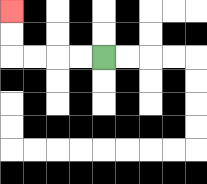{'start': '[4, 2]', 'end': '[0, 0]', 'path_directions': 'L,L,L,L,U,U', 'path_coordinates': '[[4, 2], [3, 2], [2, 2], [1, 2], [0, 2], [0, 1], [0, 0]]'}